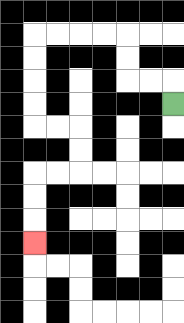{'start': '[7, 4]', 'end': '[1, 10]', 'path_directions': 'U,L,L,U,U,L,L,L,L,D,D,D,D,R,R,D,D,L,L,D,D,D', 'path_coordinates': '[[7, 4], [7, 3], [6, 3], [5, 3], [5, 2], [5, 1], [4, 1], [3, 1], [2, 1], [1, 1], [1, 2], [1, 3], [1, 4], [1, 5], [2, 5], [3, 5], [3, 6], [3, 7], [2, 7], [1, 7], [1, 8], [1, 9], [1, 10]]'}